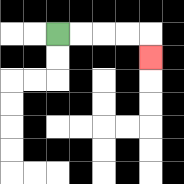{'start': '[2, 1]', 'end': '[6, 2]', 'path_directions': 'R,R,R,R,D', 'path_coordinates': '[[2, 1], [3, 1], [4, 1], [5, 1], [6, 1], [6, 2]]'}